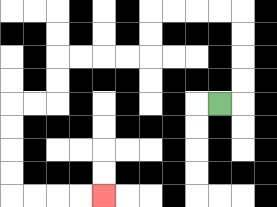{'start': '[9, 4]', 'end': '[4, 8]', 'path_directions': 'R,U,U,U,U,L,L,L,L,D,D,L,L,L,L,D,D,L,L,D,D,D,D,R,R,R,R', 'path_coordinates': '[[9, 4], [10, 4], [10, 3], [10, 2], [10, 1], [10, 0], [9, 0], [8, 0], [7, 0], [6, 0], [6, 1], [6, 2], [5, 2], [4, 2], [3, 2], [2, 2], [2, 3], [2, 4], [1, 4], [0, 4], [0, 5], [0, 6], [0, 7], [0, 8], [1, 8], [2, 8], [3, 8], [4, 8]]'}